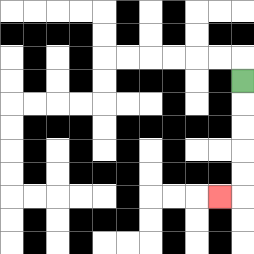{'start': '[10, 3]', 'end': '[9, 8]', 'path_directions': 'D,D,D,D,D,L', 'path_coordinates': '[[10, 3], [10, 4], [10, 5], [10, 6], [10, 7], [10, 8], [9, 8]]'}